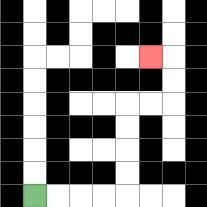{'start': '[1, 8]', 'end': '[6, 2]', 'path_directions': 'R,R,R,R,U,U,U,U,R,R,U,U,L', 'path_coordinates': '[[1, 8], [2, 8], [3, 8], [4, 8], [5, 8], [5, 7], [5, 6], [5, 5], [5, 4], [6, 4], [7, 4], [7, 3], [7, 2], [6, 2]]'}